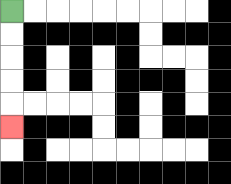{'start': '[0, 0]', 'end': '[0, 5]', 'path_directions': 'D,D,D,D,D', 'path_coordinates': '[[0, 0], [0, 1], [0, 2], [0, 3], [0, 4], [0, 5]]'}